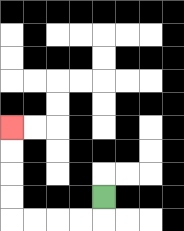{'start': '[4, 8]', 'end': '[0, 5]', 'path_directions': 'D,L,L,L,L,U,U,U,U', 'path_coordinates': '[[4, 8], [4, 9], [3, 9], [2, 9], [1, 9], [0, 9], [0, 8], [0, 7], [0, 6], [0, 5]]'}